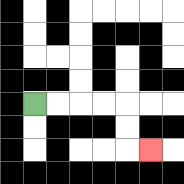{'start': '[1, 4]', 'end': '[6, 6]', 'path_directions': 'R,R,R,R,D,D,R', 'path_coordinates': '[[1, 4], [2, 4], [3, 4], [4, 4], [5, 4], [5, 5], [5, 6], [6, 6]]'}